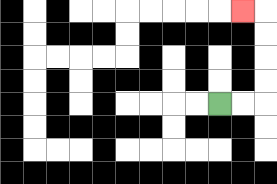{'start': '[9, 4]', 'end': '[10, 0]', 'path_directions': 'R,R,U,U,U,U,L', 'path_coordinates': '[[9, 4], [10, 4], [11, 4], [11, 3], [11, 2], [11, 1], [11, 0], [10, 0]]'}